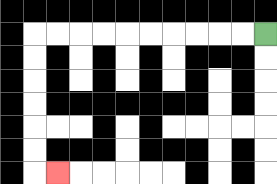{'start': '[11, 1]', 'end': '[2, 7]', 'path_directions': 'L,L,L,L,L,L,L,L,L,L,D,D,D,D,D,D,R', 'path_coordinates': '[[11, 1], [10, 1], [9, 1], [8, 1], [7, 1], [6, 1], [5, 1], [4, 1], [3, 1], [2, 1], [1, 1], [1, 2], [1, 3], [1, 4], [1, 5], [1, 6], [1, 7], [2, 7]]'}